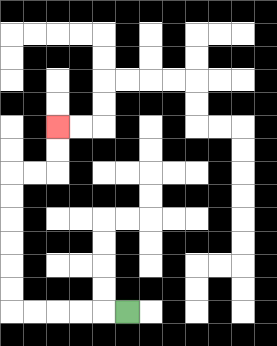{'start': '[5, 13]', 'end': '[2, 5]', 'path_directions': 'L,L,L,L,L,U,U,U,U,U,U,R,R,U,U', 'path_coordinates': '[[5, 13], [4, 13], [3, 13], [2, 13], [1, 13], [0, 13], [0, 12], [0, 11], [0, 10], [0, 9], [0, 8], [0, 7], [1, 7], [2, 7], [2, 6], [2, 5]]'}